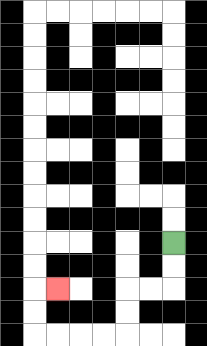{'start': '[7, 10]', 'end': '[2, 12]', 'path_directions': 'D,D,L,L,D,D,L,L,L,L,U,U,R', 'path_coordinates': '[[7, 10], [7, 11], [7, 12], [6, 12], [5, 12], [5, 13], [5, 14], [4, 14], [3, 14], [2, 14], [1, 14], [1, 13], [1, 12], [2, 12]]'}